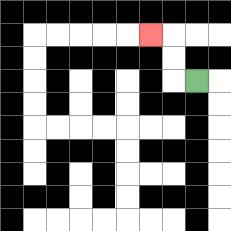{'start': '[8, 3]', 'end': '[6, 1]', 'path_directions': 'L,U,U,L', 'path_coordinates': '[[8, 3], [7, 3], [7, 2], [7, 1], [6, 1]]'}